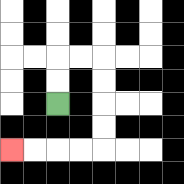{'start': '[2, 4]', 'end': '[0, 6]', 'path_directions': 'U,U,R,R,D,D,D,D,L,L,L,L', 'path_coordinates': '[[2, 4], [2, 3], [2, 2], [3, 2], [4, 2], [4, 3], [4, 4], [4, 5], [4, 6], [3, 6], [2, 6], [1, 6], [0, 6]]'}